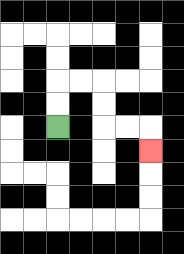{'start': '[2, 5]', 'end': '[6, 6]', 'path_directions': 'U,U,R,R,D,D,R,R,D', 'path_coordinates': '[[2, 5], [2, 4], [2, 3], [3, 3], [4, 3], [4, 4], [4, 5], [5, 5], [6, 5], [6, 6]]'}